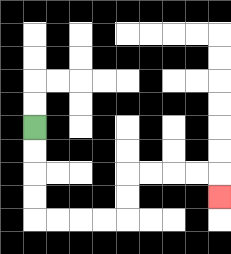{'start': '[1, 5]', 'end': '[9, 8]', 'path_directions': 'D,D,D,D,R,R,R,R,U,U,R,R,R,R,D', 'path_coordinates': '[[1, 5], [1, 6], [1, 7], [1, 8], [1, 9], [2, 9], [3, 9], [4, 9], [5, 9], [5, 8], [5, 7], [6, 7], [7, 7], [8, 7], [9, 7], [9, 8]]'}